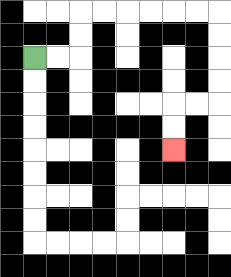{'start': '[1, 2]', 'end': '[7, 6]', 'path_directions': 'R,R,U,U,R,R,R,R,R,R,D,D,D,D,L,L,D,D', 'path_coordinates': '[[1, 2], [2, 2], [3, 2], [3, 1], [3, 0], [4, 0], [5, 0], [6, 0], [7, 0], [8, 0], [9, 0], [9, 1], [9, 2], [9, 3], [9, 4], [8, 4], [7, 4], [7, 5], [7, 6]]'}